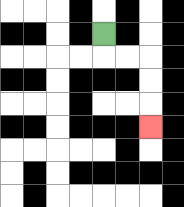{'start': '[4, 1]', 'end': '[6, 5]', 'path_directions': 'D,R,R,D,D,D', 'path_coordinates': '[[4, 1], [4, 2], [5, 2], [6, 2], [6, 3], [6, 4], [6, 5]]'}